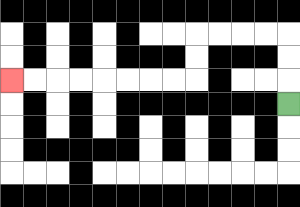{'start': '[12, 4]', 'end': '[0, 3]', 'path_directions': 'U,U,U,L,L,L,L,D,D,L,L,L,L,L,L,L,L', 'path_coordinates': '[[12, 4], [12, 3], [12, 2], [12, 1], [11, 1], [10, 1], [9, 1], [8, 1], [8, 2], [8, 3], [7, 3], [6, 3], [5, 3], [4, 3], [3, 3], [2, 3], [1, 3], [0, 3]]'}